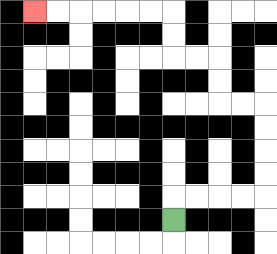{'start': '[7, 9]', 'end': '[1, 0]', 'path_directions': 'U,R,R,R,R,U,U,U,U,L,L,U,U,L,L,U,U,L,L,L,L,L,L', 'path_coordinates': '[[7, 9], [7, 8], [8, 8], [9, 8], [10, 8], [11, 8], [11, 7], [11, 6], [11, 5], [11, 4], [10, 4], [9, 4], [9, 3], [9, 2], [8, 2], [7, 2], [7, 1], [7, 0], [6, 0], [5, 0], [4, 0], [3, 0], [2, 0], [1, 0]]'}